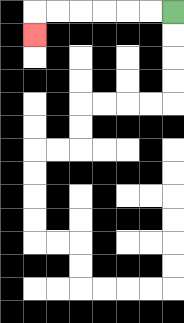{'start': '[7, 0]', 'end': '[1, 1]', 'path_directions': 'L,L,L,L,L,L,D', 'path_coordinates': '[[7, 0], [6, 0], [5, 0], [4, 0], [3, 0], [2, 0], [1, 0], [1, 1]]'}